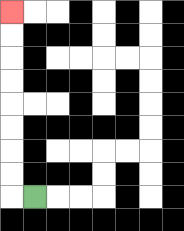{'start': '[1, 8]', 'end': '[0, 0]', 'path_directions': 'L,U,U,U,U,U,U,U,U', 'path_coordinates': '[[1, 8], [0, 8], [0, 7], [0, 6], [0, 5], [0, 4], [0, 3], [0, 2], [0, 1], [0, 0]]'}